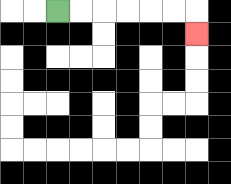{'start': '[2, 0]', 'end': '[8, 1]', 'path_directions': 'R,R,R,R,R,R,D', 'path_coordinates': '[[2, 0], [3, 0], [4, 0], [5, 0], [6, 0], [7, 0], [8, 0], [8, 1]]'}